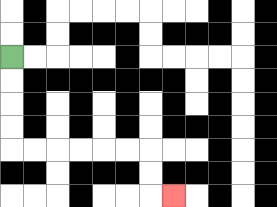{'start': '[0, 2]', 'end': '[7, 8]', 'path_directions': 'D,D,D,D,R,R,R,R,R,R,D,D,R', 'path_coordinates': '[[0, 2], [0, 3], [0, 4], [0, 5], [0, 6], [1, 6], [2, 6], [3, 6], [4, 6], [5, 6], [6, 6], [6, 7], [6, 8], [7, 8]]'}